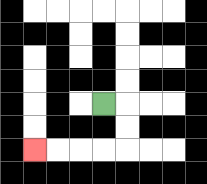{'start': '[4, 4]', 'end': '[1, 6]', 'path_directions': 'R,D,D,L,L,L,L', 'path_coordinates': '[[4, 4], [5, 4], [5, 5], [5, 6], [4, 6], [3, 6], [2, 6], [1, 6]]'}